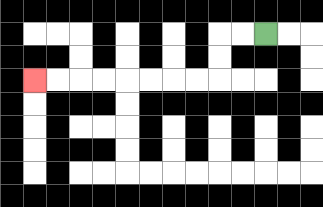{'start': '[11, 1]', 'end': '[1, 3]', 'path_directions': 'L,L,D,D,L,L,L,L,L,L,L,L', 'path_coordinates': '[[11, 1], [10, 1], [9, 1], [9, 2], [9, 3], [8, 3], [7, 3], [6, 3], [5, 3], [4, 3], [3, 3], [2, 3], [1, 3]]'}